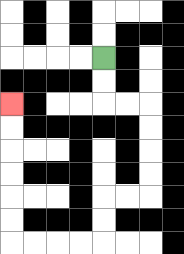{'start': '[4, 2]', 'end': '[0, 4]', 'path_directions': 'D,D,R,R,D,D,D,D,L,L,D,D,L,L,L,L,U,U,U,U,U,U', 'path_coordinates': '[[4, 2], [4, 3], [4, 4], [5, 4], [6, 4], [6, 5], [6, 6], [6, 7], [6, 8], [5, 8], [4, 8], [4, 9], [4, 10], [3, 10], [2, 10], [1, 10], [0, 10], [0, 9], [0, 8], [0, 7], [0, 6], [0, 5], [0, 4]]'}